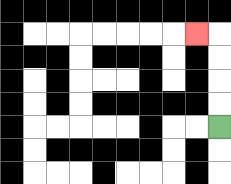{'start': '[9, 5]', 'end': '[8, 1]', 'path_directions': 'U,U,U,U,L', 'path_coordinates': '[[9, 5], [9, 4], [9, 3], [9, 2], [9, 1], [8, 1]]'}